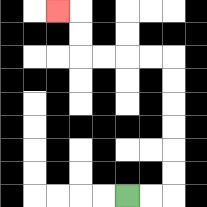{'start': '[5, 8]', 'end': '[2, 0]', 'path_directions': 'R,R,U,U,U,U,U,U,L,L,L,L,U,U,L', 'path_coordinates': '[[5, 8], [6, 8], [7, 8], [7, 7], [7, 6], [7, 5], [7, 4], [7, 3], [7, 2], [6, 2], [5, 2], [4, 2], [3, 2], [3, 1], [3, 0], [2, 0]]'}